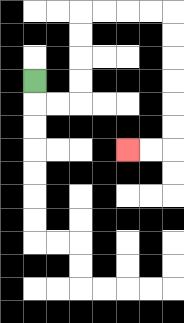{'start': '[1, 3]', 'end': '[5, 6]', 'path_directions': 'D,R,R,U,U,U,U,R,R,R,R,D,D,D,D,D,D,L,L', 'path_coordinates': '[[1, 3], [1, 4], [2, 4], [3, 4], [3, 3], [3, 2], [3, 1], [3, 0], [4, 0], [5, 0], [6, 0], [7, 0], [7, 1], [7, 2], [7, 3], [7, 4], [7, 5], [7, 6], [6, 6], [5, 6]]'}